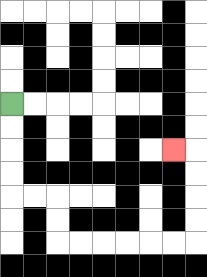{'start': '[0, 4]', 'end': '[7, 6]', 'path_directions': 'D,D,D,D,R,R,D,D,R,R,R,R,R,R,U,U,U,U,L', 'path_coordinates': '[[0, 4], [0, 5], [0, 6], [0, 7], [0, 8], [1, 8], [2, 8], [2, 9], [2, 10], [3, 10], [4, 10], [5, 10], [6, 10], [7, 10], [8, 10], [8, 9], [8, 8], [8, 7], [8, 6], [7, 6]]'}